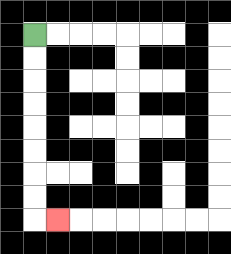{'start': '[1, 1]', 'end': '[2, 9]', 'path_directions': 'D,D,D,D,D,D,D,D,R', 'path_coordinates': '[[1, 1], [1, 2], [1, 3], [1, 4], [1, 5], [1, 6], [1, 7], [1, 8], [1, 9], [2, 9]]'}